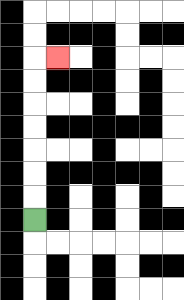{'start': '[1, 9]', 'end': '[2, 2]', 'path_directions': 'U,U,U,U,U,U,U,R', 'path_coordinates': '[[1, 9], [1, 8], [1, 7], [1, 6], [1, 5], [1, 4], [1, 3], [1, 2], [2, 2]]'}